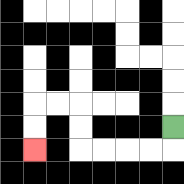{'start': '[7, 5]', 'end': '[1, 6]', 'path_directions': 'D,L,L,L,L,U,U,L,L,D,D', 'path_coordinates': '[[7, 5], [7, 6], [6, 6], [5, 6], [4, 6], [3, 6], [3, 5], [3, 4], [2, 4], [1, 4], [1, 5], [1, 6]]'}